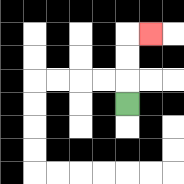{'start': '[5, 4]', 'end': '[6, 1]', 'path_directions': 'U,U,U,R', 'path_coordinates': '[[5, 4], [5, 3], [5, 2], [5, 1], [6, 1]]'}